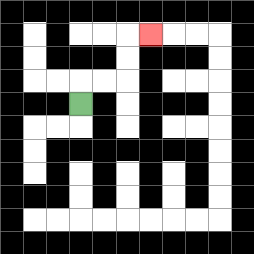{'start': '[3, 4]', 'end': '[6, 1]', 'path_directions': 'U,R,R,U,U,R', 'path_coordinates': '[[3, 4], [3, 3], [4, 3], [5, 3], [5, 2], [5, 1], [6, 1]]'}